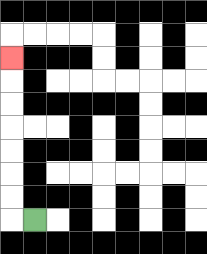{'start': '[1, 9]', 'end': '[0, 2]', 'path_directions': 'L,U,U,U,U,U,U,U', 'path_coordinates': '[[1, 9], [0, 9], [0, 8], [0, 7], [0, 6], [0, 5], [0, 4], [0, 3], [0, 2]]'}